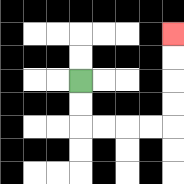{'start': '[3, 3]', 'end': '[7, 1]', 'path_directions': 'D,D,R,R,R,R,U,U,U,U', 'path_coordinates': '[[3, 3], [3, 4], [3, 5], [4, 5], [5, 5], [6, 5], [7, 5], [7, 4], [7, 3], [7, 2], [7, 1]]'}